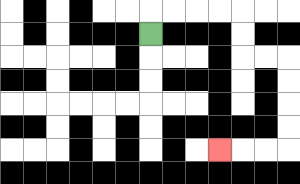{'start': '[6, 1]', 'end': '[9, 6]', 'path_directions': 'U,R,R,R,R,D,D,R,R,D,D,D,D,L,L,L', 'path_coordinates': '[[6, 1], [6, 0], [7, 0], [8, 0], [9, 0], [10, 0], [10, 1], [10, 2], [11, 2], [12, 2], [12, 3], [12, 4], [12, 5], [12, 6], [11, 6], [10, 6], [9, 6]]'}